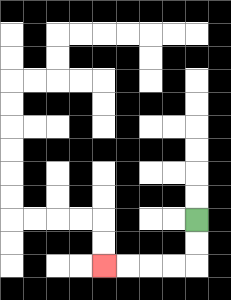{'start': '[8, 9]', 'end': '[4, 11]', 'path_directions': 'D,D,L,L,L,L', 'path_coordinates': '[[8, 9], [8, 10], [8, 11], [7, 11], [6, 11], [5, 11], [4, 11]]'}